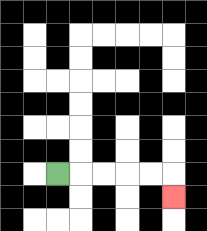{'start': '[2, 7]', 'end': '[7, 8]', 'path_directions': 'R,R,R,R,R,D', 'path_coordinates': '[[2, 7], [3, 7], [4, 7], [5, 7], [6, 7], [7, 7], [7, 8]]'}